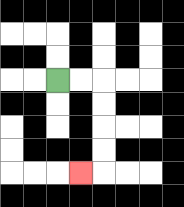{'start': '[2, 3]', 'end': '[3, 7]', 'path_directions': 'R,R,D,D,D,D,L', 'path_coordinates': '[[2, 3], [3, 3], [4, 3], [4, 4], [4, 5], [4, 6], [4, 7], [3, 7]]'}